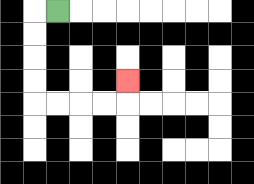{'start': '[2, 0]', 'end': '[5, 3]', 'path_directions': 'L,D,D,D,D,R,R,R,R,U', 'path_coordinates': '[[2, 0], [1, 0], [1, 1], [1, 2], [1, 3], [1, 4], [2, 4], [3, 4], [4, 4], [5, 4], [5, 3]]'}